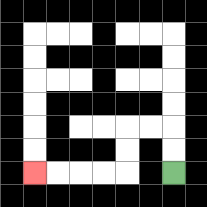{'start': '[7, 7]', 'end': '[1, 7]', 'path_directions': 'U,U,L,L,D,D,L,L,L,L', 'path_coordinates': '[[7, 7], [7, 6], [7, 5], [6, 5], [5, 5], [5, 6], [5, 7], [4, 7], [3, 7], [2, 7], [1, 7]]'}